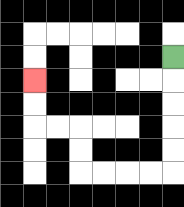{'start': '[7, 2]', 'end': '[1, 3]', 'path_directions': 'D,D,D,D,D,L,L,L,L,U,U,L,L,U,U', 'path_coordinates': '[[7, 2], [7, 3], [7, 4], [7, 5], [7, 6], [7, 7], [6, 7], [5, 7], [4, 7], [3, 7], [3, 6], [3, 5], [2, 5], [1, 5], [1, 4], [1, 3]]'}